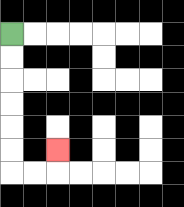{'start': '[0, 1]', 'end': '[2, 6]', 'path_directions': 'D,D,D,D,D,D,R,R,U', 'path_coordinates': '[[0, 1], [0, 2], [0, 3], [0, 4], [0, 5], [0, 6], [0, 7], [1, 7], [2, 7], [2, 6]]'}